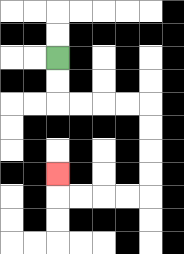{'start': '[2, 2]', 'end': '[2, 7]', 'path_directions': 'D,D,R,R,R,R,D,D,D,D,L,L,L,L,U', 'path_coordinates': '[[2, 2], [2, 3], [2, 4], [3, 4], [4, 4], [5, 4], [6, 4], [6, 5], [6, 6], [6, 7], [6, 8], [5, 8], [4, 8], [3, 8], [2, 8], [2, 7]]'}